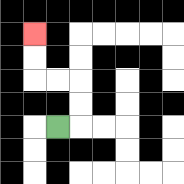{'start': '[2, 5]', 'end': '[1, 1]', 'path_directions': 'R,U,U,L,L,U,U', 'path_coordinates': '[[2, 5], [3, 5], [3, 4], [3, 3], [2, 3], [1, 3], [1, 2], [1, 1]]'}